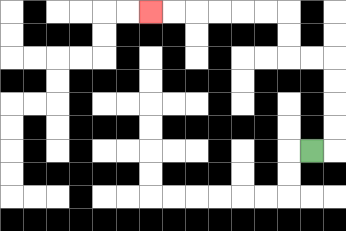{'start': '[13, 6]', 'end': '[6, 0]', 'path_directions': 'R,U,U,U,U,L,L,U,U,L,L,L,L,L,L', 'path_coordinates': '[[13, 6], [14, 6], [14, 5], [14, 4], [14, 3], [14, 2], [13, 2], [12, 2], [12, 1], [12, 0], [11, 0], [10, 0], [9, 0], [8, 0], [7, 0], [6, 0]]'}